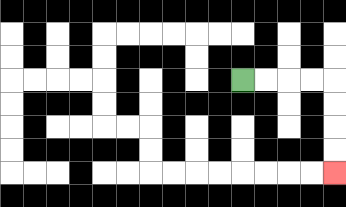{'start': '[10, 3]', 'end': '[14, 7]', 'path_directions': 'R,R,R,R,D,D,D,D', 'path_coordinates': '[[10, 3], [11, 3], [12, 3], [13, 3], [14, 3], [14, 4], [14, 5], [14, 6], [14, 7]]'}